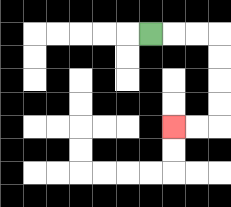{'start': '[6, 1]', 'end': '[7, 5]', 'path_directions': 'R,R,R,D,D,D,D,L,L', 'path_coordinates': '[[6, 1], [7, 1], [8, 1], [9, 1], [9, 2], [9, 3], [9, 4], [9, 5], [8, 5], [7, 5]]'}